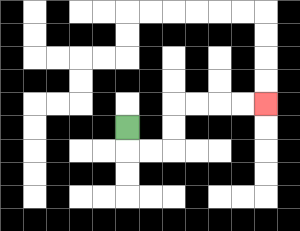{'start': '[5, 5]', 'end': '[11, 4]', 'path_directions': 'D,R,R,U,U,R,R,R,R', 'path_coordinates': '[[5, 5], [5, 6], [6, 6], [7, 6], [7, 5], [7, 4], [8, 4], [9, 4], [10, 4], [11, 4]]'}